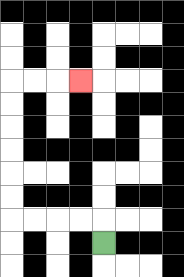{'start': '[4, 10]', 'end': '[3, 3]', 'path_directions': 'U,L,L,L,L,U,U,U,U,U,U,R,R,R', 'path_coordinates': '[[4, 10], [4, 9], [3, 9], [2, 9], [1, 9], [0, 9], [0, 8], [0, 7], [0, 6], [0, 5], [0, 4], [0, 3], [1, 3], [2, 3], [3, 3]]'}